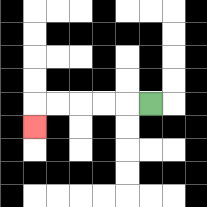{'start': '[6, 4]', 'end': '[1, 5]', 'path_directions': 'L,L,L,L,L,D', 'path_coordinates': '[[6, 4], [5, 4], [4, 4], [3, 4], [2, 4], [1, 4], [1, 5]]'}